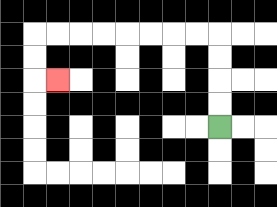{'start': '[9, 5]', 'end': '[2, 3]', 'path_directions': 'U,U,U,U,L,L,L,L,L,L,L,L,D,D,R', 'path_coordinates': '[[9, 5], [9, 4], [9, 3], [9, 2], [9, 1], [8, 1], [7, 1], [6, 1], [5, 1], [4, 1], [3, 1], [2, 1], [1, 1], [1, 2], [1, 3], [2, 3]]'}